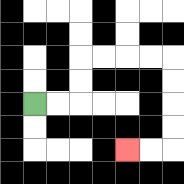{'start': '[1, 4]', 'end': '[5, 6]', 'path_directions': 'R,R,U,U,R,R,R,R,D,D,D,D,L,L', 'path_coordinates': '[[1, 4], [2, 4], [3, 4], [3, 3], [3, 2], [4, 2], [5, 2], [6, 2], [7, 2], [7, 3], [7, 4], [7, 5], [7, 6], [6, 6], [5, 6]]'}